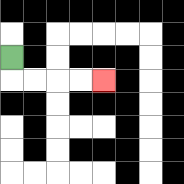{'start': '[0, 2]', 'end': '[4, 3]', 'path_directions': 'D,R,R,R,R', 'path_coordinates': '[[0, 2], [0, 3], [1, 3], [2, 3], [3, 3], [4, 3]]'}